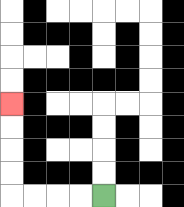{'start': '[4, 8]', 'end': '[0, 4]', 'path_directions': 'L,L,L,L,U,U,U,U', 'path_coordinates': '[[4, 8], [3, 8], [2, 8], [1, 8], [0, 8], [0, 7], [0, 6], [0, 5], [0, 4]]'}